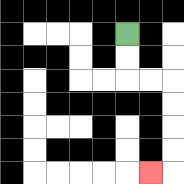{'start': '[5, 1]', 'end': '[6, 7]', 'path_directions': 'D,D,R,R,D,D,D,D,L', 'path_coordinates': '[[5, 1], [5, 2], [5, 3], [6, 3], [7, 3], [7, 4], [7, 5], [7, 6], [7, 7], [6, 7]]'}